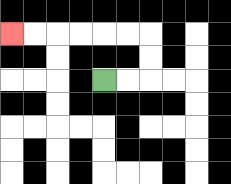{'start': '[4, 3]', 'end': '[0, 1]', 'path_directions': 'R,R,U,U,L,L,L,L,L,L', 'path_coordinates': '[[4, 3], [5, 3], [6, 3], [6, 2], [6, 1], [5, 1], [4, 1], [3, 1], [2, 1], [1, 1], [0, 1]]'}